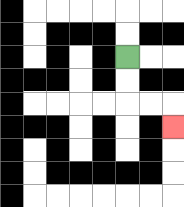{'start': '[5, 2]', 'end': '[7, 5]', 'path_directions': 'D,D,R,R,D', 'path_coordinates': '[[5, 2], [5, 3], [5, 4], [6, 4], [7, 4], [7, 5]]'}